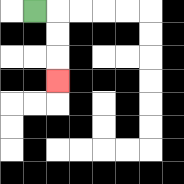{'start': '[1, 0]', 'end': '[2, 3]', 'path_directions': 'R,D,D,D', 'path_coordinates': '[[1, 0], [2, 0], [2, 1], [2, 2], [2, 3]]'}